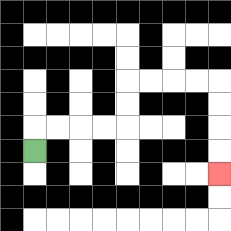{'start': '[1, 6]', 'end': '[9, 7]', 'path_directions': 'U,R,R,R,R,U,U,R,R,R,R,D,D,D,D', 'path_coordinates': '[[1, 6], [1, 5], [2, 5], [3, 5], [4, 5], [5, 5], [5, 4], [5, 3], [6, 3], [7, 3], [8, 3], [9, 3], [9, 4], [9, 5], [9, 6], [9, 7]]'}